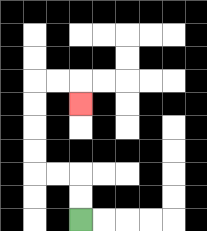{'start': '[3, 9]', 'end': '[3, 4]', 'path_directions': 'U,U,L,L,U,U,U,U,R,R,D', 'path_coordinates': '[[3, 9], [3, 8], [3, 7], [2, 7], [1, 7], [1, 6], [1, 5], [1, 4], [1, 3], [2, 3], [3, 3], [3, 4]]'}